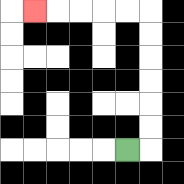{'start': '[5, 6]', 'end': '[1, 0]', 'path_directions': 'R,U,U,U,U,U,U,L,L,L,L,L', 'path_coordinates': '[[5, 6], [6, 6], [6, 5], [6, 4], [6, 3], [6, 2], [6, 1], [6, 0], [5, 0], [4, 0], [3, 0], [2, 0], [1, 0]]'}